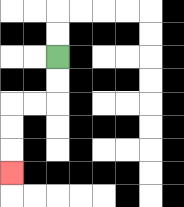{'start': '[2, 2]', 'end': '[0, 7]', 'path_directions': 'D,D,L,L,D,D,D', 'path_coordinates': '[[2, 2], [2, 3], [2, 4], [1, 4], [0, 4], [0, 5], [0, 6], [0, 7]]'}